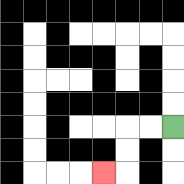{'start': '[7, 5]', 'end': '[4, 7]', 'path_directions': 'L,L,D,D,L', 'path_coordinates': '[[7, 5], [6, 5], [5, 5], [5, 6], [5, 7], [4, 7]]'}